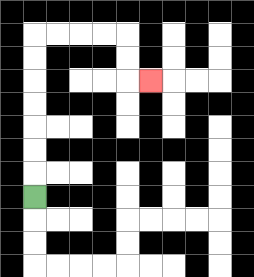{'start': '[1, 8]', 'end': '[6, 3]', 'path_directions': 'U,U,U,U,U,U,U,R,R,R,R,D,D,R', 'path_coordinates': '[[1, 8], [1, 7], [1, 6], [1, 5], [1, 4], [1, 3], [1, 2], [1, 1], [2, 1], [3, 1], [4, 1], [5, 1], [5, 2], [5, 3], [6, 3]]'}